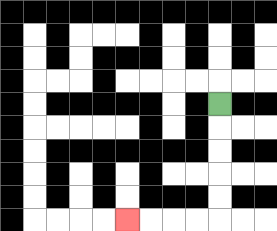{'start': '[9, 4]', 'end': '[5, 9]', 'path_directions': 'D,D,D,D,D,L,L,L,L', 'path_coordinates': '[[9, 4], [9, 5], [9, 6], [9, 7], [9, 8], [9, 9], [8, 9], [7, 9], [6, 9], [5, 9]]'}